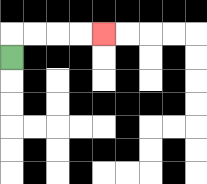{'start': '[0, 2]', 'end': '[4, 1]', 'path_directions': 'U,R,R,R,R', 'path_coordinates': '[[0, 2], [0, 1], [1, 1], [2, 1], [3, 1], [4, 1]]'}